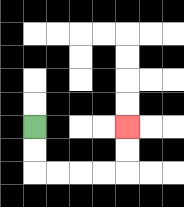{'start': '[1, 5]', 'end': '[5, 5]', 'path_directions': 'D,D,R,R,R,R,U,U', 'path_coordinates': '[[1, 5], [1, 6], [1, 7], [2, 7], [3, 7], [4, 7], [5, 7], [5, 6], [5, 5]]'}